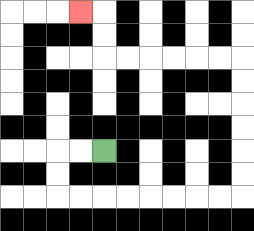{'start': '[4, 6]', 'end': '[3, 0]', 'path_directions': 'L,L,D,D,R,R,R,R,R,R,R,R,U,U,U,U,U,U,L,L,L,L,L,L,U,U,L', 'path_coordinates': '[[4, 6], [3, 6], [2, 6], [2, 7], [2, 8], [3, 8], [4, 8], [5, 8], [6, 8], [7, 8], [8, 8], [9, 8], [10, 8], [10, 7], [10, 6], [10, 5], [10, 4], [10, 3], [10, 2], [9, 2], [8, 2], [7, 2], [6, 2], [5, 2], [4, 2], [4, 1], [4, 0], [3, 0]]'}